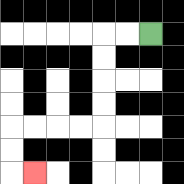{'start': '[6, 1]', 'end': '[1, 7]', 'path_directions': 'L,L,D,D,D,D,L,L,L,L,D,D,R', 'path_coordinates': '[[6, 1], [5, 1], [4, 1], [4, 2], [4, 3], [4, 4], [4, 5], [3, 5], [2, 5], [1, 5], [0, 5], [0, 6], [0, 7], [1, 7]]'}